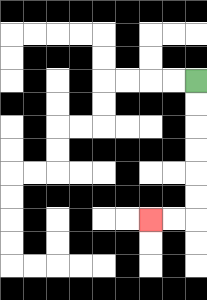{'start': '[8, 3]', 'end': '[6, 9]', 'path_directions': 'D,D,D,D,D,D,L,L', 'path_coordinates': '[[8, 3], [8, 4], [8, 5], [8, 6], [8, 7], [8, 8], [8, 9], [7, 9], [6, 9]]'}